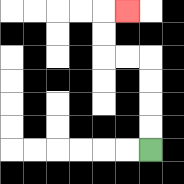{'start': '[6, 6]', 'end': '[5, 0]', 'path_directions': 'U,U,U,U,L,L,U,U,R', 'path_coordinates': '[[6, 6], [6, 5], [6, 4], [6, 3], [6, 2], [5, 2], [4, 2], [4, 1], [4, 0], [5, 0]]'}